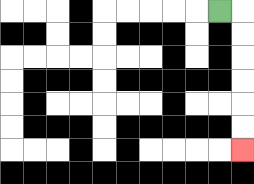{'start': '[9, 0]', 'end': '[10, 6]', 'path_directions': 'R,D,D,D,D,D,D', 'path_coordinates': '[[9, 0], [10, 0], [10, 1], [10, 2], [10, 3], [10, 4], [10, 5], [10, 6]]'}